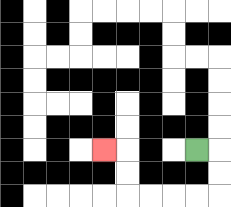{'start': '[8, 6]', 'end': '[4, 6]', 'path_directions': 'R,D,D,L,L,L,L,U,U,L', 'path_coordinates': '[[8, 6], [9, 6], [9, 7], [9, 8], [8, 8], [7, 8], [6, 8], [5, 8], [5, 7], [5, 6], [4, 6]]'}